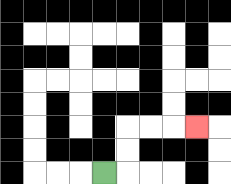{'start': '[4, 7]', 'end': '[8, 5]', 'path_directions': 'R,U,U,R,R,R', 'path_coordinates': '[[4, 7], [5, 7], [5, 6], [5, 5], [6, 5], [7, 5], [8, 5]]'}